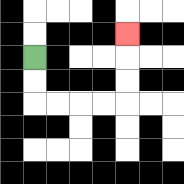{'start': '[1, 2]', 'end': '[5, 1]', 'path_directions': 'D,D,R,R,R,R,U,U,U', 'path_coordinates': '[[1, 2], [1, 3], [1, 4], [2, 4], [3, 4], [4, 4], [5, 4], [5, 3], [5, 2], [5, 1]]'}